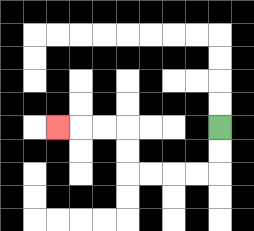{'start': '[9, 5]', 'end': '[2, 5]', 'path_directions': 'D,D,L,L,L,L,U,U,L,L,L', 'path_coordinates': '[[9, 5], [9, 6], [9, 7], [8, 7], [7, 7], [6, 7], [5, 7], [5, 6], [5, 5], [4, 5], [3, 5], [2, 5]]'}